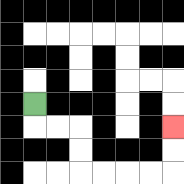{'start': '[1, 4]', 'end': '[7, 5]', 'path_directions': 'D,R,R,D,D,R,R,R,R,U,U', 'path_coordinates': '[[1, 4], [1, 5], [2, 5], [3, 5], [3, 6], [3, 7], [4, 7], [5, 7], [6, 7], [7, 7], [7, 6], [7, 5]]'}